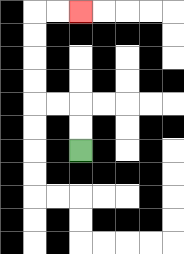{'start': '[3, 6]', 'end': '[3, 0]', 'path_directions': 'U,U,L,L,U,U,U,U,R,R', 'path_coordinates': '[[3, 6], [3, 5], [3, 4], [2, 4], [1, 4], [1, 3], [1, 2], [1, 1], [1, 0], [2, 0], [3, 0]]'}